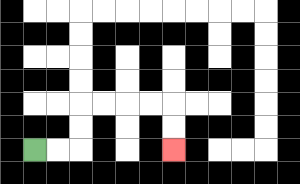{'start': '[1, 6]', 'end': '[7, 6]', 'path_directions': 'R,R,U,U,R,R,R,R,D,D', 'path_coordinates': '[[1, 6], [2, 6], [3, 6], [3, 5], [3, 4], [4, 4], [5, 4], [6, 4], [7, 4], [7, 5], [7, 6]]'}